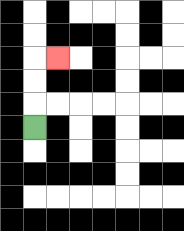{'start': '[1, 5]', 'end': '[2, 2]', 'path_directions': 'U,U,U,R', 'path_coordinates': '[[1, 5], [1, 4], [1, 3], [1, 2], [2, 2]]'}